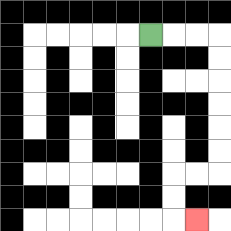{'start': '[6, 1]', 'end': '[8, 9]', 'path_directions': 'R,R,R,D,D,D,D,D,D,L,L,D,D,R', 'path_coordinates': '[[6, 1], [7, 1], [8, 1], [9, 1], [9, 2], [9, 3], [9, 4], [9, 5], [9, 6], [9, 7], [8, 7], [7, 7], [7, 8], [7, 9], [8, 9]]'}